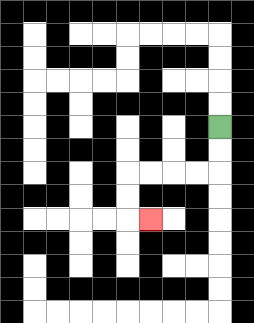{'start': '[9, 5]', 'end': '[6, 9]', 'path_directions': 'D,D,L,L,L,L,D,D,R', 'path_coordinates': '[[9, 5], [9, 6], [9, 7], [8, 7], [7, 7], [6, 7], [5, 7], [5, 8], [5, 9], [6, 9]]'}